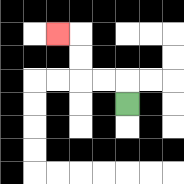{'start': '[5, 4]', 'end': '[2, 1]', 'path_directions': 'U,L,L,U,U,L', 'path_coordinates': '[[5, 4], [5, 3], [4, 3], [3, 3], [3, 2], [3, 1], [2, 1]]'}